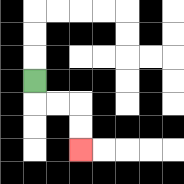{'start': '[1, 3]', 'end': '[3, 6]', 'path_directions': 'D,R,R,D,D', 'path_coordinates': '[[1, 3], [1, 4], [2, 4], [3, 4], [3, 5], [3, 6]]'}